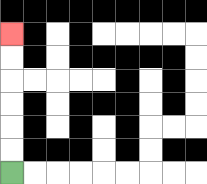{'start': '[0, 7]', 'end': '[0, 1]', 'path_directions': 'U,U,U,U,U,U', 'path_coordinates': '[[0, 7], [0, 6], [0, 5], [0, 4], [0, 3], [0, 2], [0, 1]]'}